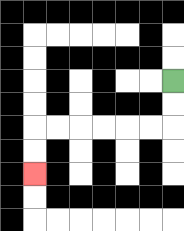{'start': '[7, 3]', 'end': '[1, 7]', 'path_directions': 'D,D,L,L,L,L,L,L,D,D', 'path_coordinates': '[[7, 3], [7, 4], [7, 5], [6, 5], [5, 5], [4, 5], [3, 5], [2, 5], [1, 5], [1, 6], [1, 7]]'}